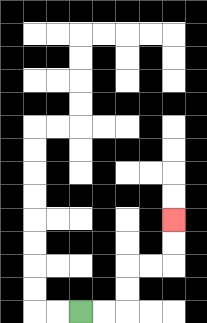{'start': '[3, 13]', 'end': '[7, 9]', 'path_directions': 'R,R,U,U,R,R,U,U', 'path_coordinates': '[[3, 13], [4, 13], [5, 13], [5, 12], [5, 11], [6, 11], [7, 11], [7, 10], [7, 9]]'}